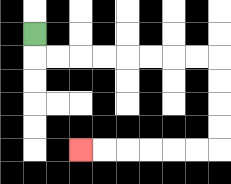{'start': '[1, 1]', 'end': '[3, 6]', 'path_directions': 'D,R,R,R,R,R,R,R,R,D,D,D,D,L,L,L,L,L,L', 'path_coordinates': '[[1, 1], [1, 2], [2, 2], [3, 2], [4, 2], [5, 2], [6, 2], [7, 2], [8, 2], [9, 2], [9, 3], [9, 4], [9, 5], [9, 6], [8, 6], [7, 6], [6, 6], [5, 6], [4, 6], [3, 6]]'}